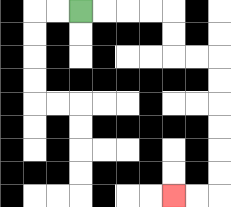{'start': '[3, 0]', 'end': '[7, 8]', 'path_directions': 'R,R,R,R,D,D,R,R,D,D,D,D,D,D,L,L', 'path_coordinates': '[[3, 0], [4, 0], [5, 0], [6, 0], [7, 0], [7, 1], [7, 2], [8, 2], [9, 2], [9, 3], [9, 4], [9, 5], [9, 6], [9, 7], [9, 8], [8, 8], [7, 8]]'}